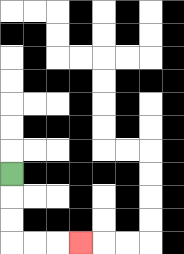{'start': '[0, 7]', 'end': '[3, 10]', 'path_directions': 'D,D,D,R,R,R', 'path_coordinates': '[[0, 7], [0, 8], [0, 9], [0, 10], [1, 10], [2, 10], [3, 10]]'}